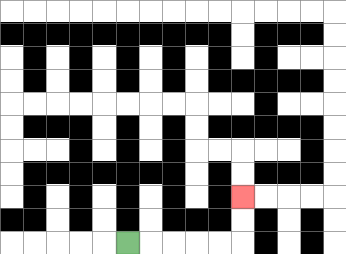{'start': '[5, 10]', 'end': '[10, 8]', 'path_directions': 'R,R,R,R,R,U,U', 'path_coordinates': '[[5, 10], [6, 10], [7, 10], [8, 10], [9, 10], [10, 10], [10, 9], [10, 8]]'}